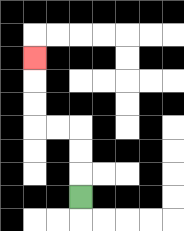{'start': '[3, 8]', 'end': '[1, 2]', 'path_directions': 'U,U,U,L,L,U,U,U', 'path_coordinates': '[[3, 8], [3, 7], [3, 6], [3, 5], [2, 5], [1, 5], [1, 4], [1, 3], [1, 2]]'}